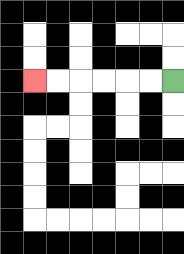{'start': '[7, 3]', 'end': '[1, 3]', 'path_directions': 'L,L,L,L,L,L', 'path_coordinates': '[[7, 3], [6, 3], [5, 3], [4, 3], [3, 3], [2, 3], [1, 3]]'}